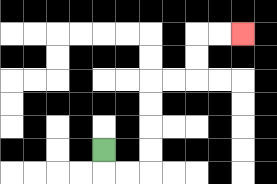{'start': '[4, 6]', 'end': '[10, 1]', 'path_directions': 'D,R,R,U,U,U,U,R,R,U,U,R,R', 'path_coordinates': '[[4, 6], [4, 7], [5, 7], [6, 7], [6, 6], [6, 5], [6, 4], [6, 3], [7, 3], [8, 3], [8, 2], [8, 1], [9, 1], [10, 1]]'}